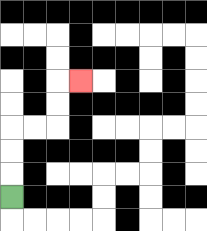{'start': '[0, 8]', 'end': '[3, 3]', 'path_directions': 'U,U,U,R,R,U,U,R', 'path_coordinates': '[[0, 8], [0, 7], [0, 6], [0, 5], [1, 5], [2, 5], [2, 4], [2, 3], [3, 3]]'}